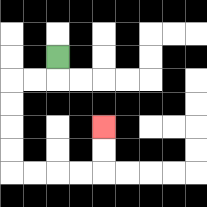{'start': '[2, 2]', 'end': '[4, 5]', 'path_directions': 'D,L,L,D,D,D,D,R,R,R,R,U,U', 'path_coordinates': '[[2, 2], [2, 3], [1, 3], [0, 3], [0, 4], [0, 5], [0, 6], [0, 7], [1, 7], [2, 7], [3, 7], [4, 7], [4, 6], [4, 5]]'}